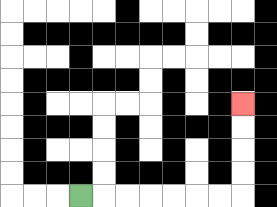{'start': '[3, 8]', 'end': '[10, 4]', 'path_directions': 'R,R,R,R,R,R,R,U,U,U,U', 'path_coordinates': '[[3, 8], [4, 8], [5, 8], [6, 8], [7, 8], [8, 8], [9, 8], [10, 8], [10, 7], [10, 6], [10, 5], [10, 4]]'}